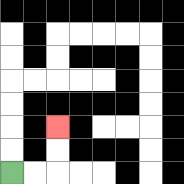{'start': '[0, 7]', 'end': '[2, 5]', 'path_directions': 'R,R,U,U', 'path_coordinates': '[[0, 7], [1, 7], [2, 7], [2, 6], [2, 5]]'}